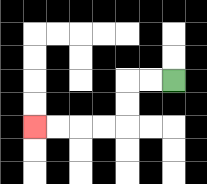{'start': '[7, 3]', 'end': '[1, 5]', 'path_directions': 'L,L,D,D,L,L,L,L', 'path_coordinates': '[[7, 3], [6, 3], [5, 3], [5, 4], [5, 5], [4, 5], [3, 5], [2, 5], [1, 5]]'}